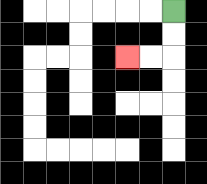{'start': '[7, 0]', 'end': '[5, 2]', 'path_directions': 'D,D,L,L', 'path_coordinates': '[[7, 0], [7, 1], [7, 2], [6, 2], [5, 2]]'}